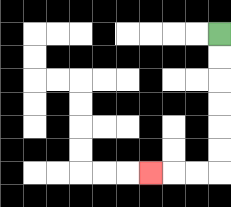{'start': '[9, 1]', 'end': '[6, 7]', 'path_directions': 'D,D,D,D,D,D,L,L,L', 'path_coordinates': '[[9, 1], [9, 2], [9, 3], [9, 4], [9, 5], [9, 6], [9, 7], [8, 7], [7, 7], [6, 7]]'}